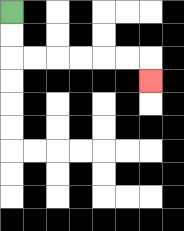{'start': '[0, 0]', 'end': '[6, 3]', 'path_directions': 'D,D,R,R,R,R,R,R,D', 'path_coordinates': '[[0, 0], [0, 1], [0, 2], [1, 2], [2, 2], [3, 2], [4, 2], [5, 2], [6, 2], [6, 3]]'}